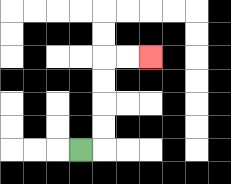{'start': '[3, 6]', 'end': '[6, 2]', 'path_directions': 'R,U,U,U,U,R,R', 'path_coordinates': '[[3, 6], [4, 6], [4, 5], [4, 4], [4, 3], [4, 2], [5, 2], [6, 2]]'}